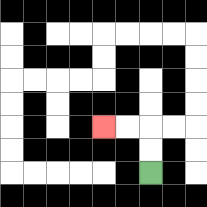{'start': '[6, 7]', 'end': '[4, 5]', 'path_directions': 'U,U,L,L', 'path_coordinates': '[[6, 7], [6, 6], [6, 5], [5, 5], [4, 5]]'}